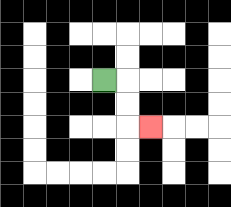{'start': '[4, 3]', 'end': '[6, 5]', 'path_directions': 'R,D,D,R', 'path_coordinates': '[[4, 3], [5, 3], [5, 4], [5, 5], [6, 5]]'}